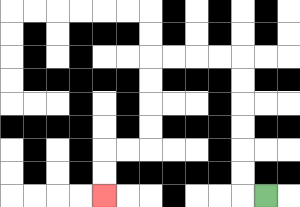{'start': '[11, 8]', 'end': '[4, 8]', 'path_directions': 'L,U,U,U,U,U,U,L,L,L,L,D,D,D,D,L,L,D,D', 'path_coordinates': '[[11, 8], [10, 8], [10, 7], [10, 6], [10, 5], [10, 4], [10, 3], [10, 2], [9, 2], [8, 2], [7, 2], [6, 2], [6, 3], [6, 4], [6, 5], [6, 6], [5, 6], [4, 6], [4, 7], [4, 8]]'}